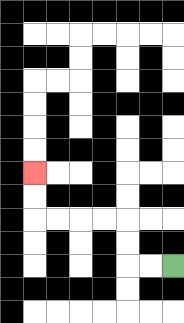{'start': '[7, 11]', 'end': '[1, 7]', 'path_directions': 'L,L,U,U,L,L,L,L,U,U', 'path_coordinates': '[[7, 11], [6, 11], [5, 11], [5, 10], [5, 9], [4, 9], [3, 9], [2, 9], [1, 9], [1, 8], [1, 7]]'}